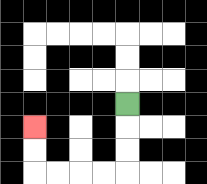{'start': '[5, 4]', 'end': '[1, 5]', 'path_directions': 'D,D,D,L,L,L,L,U,U', 'path_coordinates': '[[5, 4], [5, 5], [5, 6], [5, 7], [4, 7], [3, 7], [2, 7], [1, 7], [1, 6], [1, 5]]'}